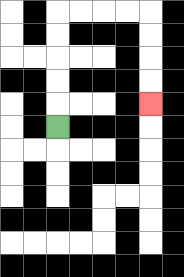{'start': '[2, 5]', 'end': '[6, 4]', 'path_directions': 'U,U,U,U,U,R,R,R,R,D,D,D,D', 'path_coordinates': '[[2, 5], [2, 4], [2, 3], [2, 2], [2, 1], [2, 0], [3, 0], [4, 0], [5, 0], [6, 0], [6, 1], [6, 2], [6, 3], [6, 4]]'}